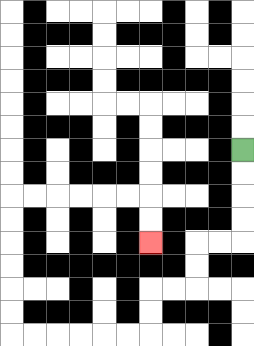{'start': '[10, 6]', 'end': '[6, 10]', 'path_directions': 'D,D,D,D,L,L,D,D,L,L,D,D,L,L,L,L,L,L,U,U,U,U,U,U,R,R,R,R,R,R,D,D', 'path_coordinates': '[[10, 6], [10, 7], [10, 8], [10, 9], [10, 10], [9, 10], [8, 10], [8, 11], [8, 12], [7, 12], [6, 12], [6, 13], [6, 14], [5, 14], [4, 14], [3, 14], [2, 14], [1, 14], [0, 14], [0, 13], [0, 12], [0, 11], [0, 10], [0, 9], [0, 8], [1, 8], [2, 8], [3, 8], [4, 8], [5, 8], [6, 8], [6, 9], [6, 10]]'}